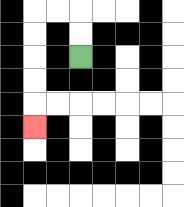{'start': '[3, 2]', 'end': '[1, 5]', 'path_directions': 'U,U,L,L,D,D,D,D,D', 'path_coordinates': '[[3, 2], [3, 1], [3, 0], [2, 0], [1, 0], [1, 1], [1, 2], [1, 3], [1, 4], [1, 5]]'}